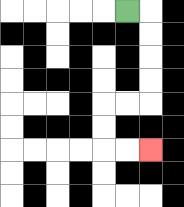{'start': '[5, 0]', 'end': '[6, 6]', 'path_directions': 'R,D,D,D,D,L,L,D,D,R,R', 'path_coordinates': '[[5, 0], [6, 0], [6, 1], [6, 2], [6, 3], [6, 4], [5, 4], [4, 4], [4, 5], [4, 6], [5, 6], [6, 6]]'}